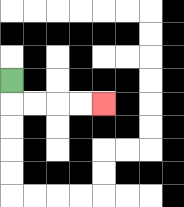{'start': '[0, 3]', 'end': '[4, 4]', 'path_directions': 'D,R,R,R,R', 'path_coordinates': '[[0, 3], [0, 4], [1, 4], [2, 4], [3, 4], [4, 4]]'}